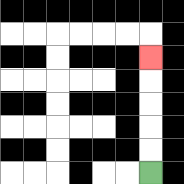{'start': '[6, 7]', 'end': '[6, 2]', 'path_directions': 'U,U,U,U,U', 'path_coordinates': '[[6, 7], [6, 6], [6, 5], [6, 4], [6, 3], [6, 2]]'}